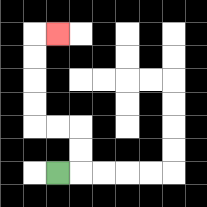{'start': '[2, 7]', 'end': '[2, 1]', 'path_directions': 'R,U,U,L,L,U,U,U,U,R', 'path_coordinates': '[[2, 7], [3, 7], [3, 6], [3, 5], [2, 5], [1, 5], [1, 4], [1, 3], [1, 2], [1, 1], [2, 1]]'}